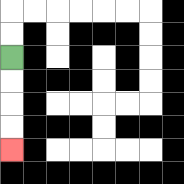{'start': '[0, 2]', 'end': '[0, 6]', 'path_directions': 'D,D,D,D', 'path_coordinates': '[[0, 2], [0, 3], [0, 4], [0, 5], [0, 6]]'}